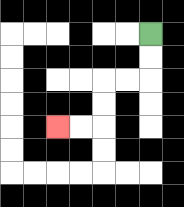{'start': '[6, 1]', 'end': '[2, 5]', 'path_directions': 'D,D,L,L,D,D,L,L', 'path_coordinates': '[[6, 1], [6, 2], [6, 3], [5, 3], [4, 3], [4, 4], [4, 5], [3, 5], [2, 5]]'}